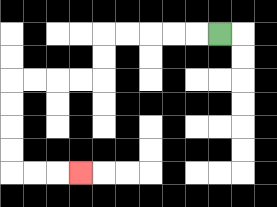{'start': '[9, 1]', 'end': '[3, 7]', 'path_directions': 'L,L,L,L,L,D,D,L,L,L,L,D,D,D,D,R,R,R', 'path_coordinates': '[[9, 1], [8, 1], [7, 1], [6, 1], [5, 1], [4, 1], [4, 2], [4, 3], [3, 3], [2, 3], [1, 3], [0, 3], [0, 4], [0, 5], [0, 6], [0, 7], [1, 7], [2, 7], [3, 7]]'}